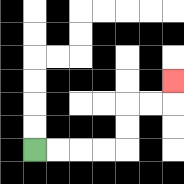{'start': '[1, 6]', 'end': '[7, 3]', 'path_directions': 'R,R,R,R,U,U,R,R,U', 'path_coordinates': '[[1, 6], [2, 6], [3, 6], [4, 6], [5, 6], [5, 5], [5, 4], [6, 4], [7, 4], [7, 3]]'}